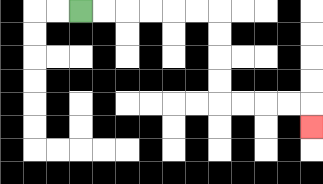{'start': '[3, 0]', 'end': '[13, 5]', 'path_directions': 'R,R,R,R,R,R,D,D,D,D,R,R,R,R,D', 'path_coordinates': '[[3, 0], [4, 0], [5, 0], [6, 0], [7, 0], [8, 0], [9, 0], [9, 1], [9, 2], [9, 3], [9, 4], [10, 4], [11, 4], [12, 4], [13, 4], [13, 5]]'}